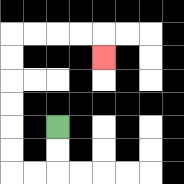{'start': '[2, 5]', 'end': '[4, 2]', 'path_directions': 'D,D,L,L,U,U,U,U,U,U,R,R,R,R,D', 'path_coordinates': '[[2, 5], [2, 6], [2, 7], [1, 7], [0, 7], [0, 6], [0, 5], [0, 4], [0, 3], [0, 2], [0, 1], [1, 1], [2, 1], [3, 1], [4, 1], [4, 2]]'}